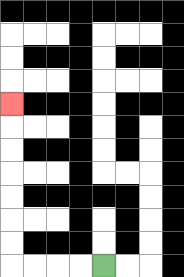{'start': '[4, 11]', 'end': '[0, 4]', 'path_directions': 'L,L,L,L,U,U,U,U,U,U,U', 'path_coordinates': '[[4, 11], [3, 11], [2, 11], [1, 11], [0, 11], [0, 10], [0, 9], [0, 8], [0, 7], [0, 6], [0, 5], [0, 4]]'}